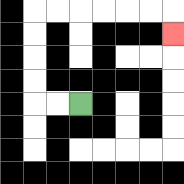{'start': '[3, 4]', 'end': '[7, 1]', 'path_directions': 'L,L,U,U,U,U,R,R,R,R,R,R,D', 'path_coordinates': '[[3, 4], [2, 4], [1, 4], [1, 3], [1, 2], [1, 1], [1, 0], [2, 0], [3, 0], [4, 0], [5, 0], [6, 0], [7, 0], [7, 1]]'}